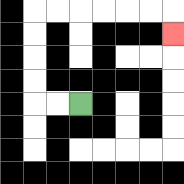{'start': '[3, 4]', 'end': '[7, 1]', 'path_directions': 'L,L,U,U,U,U,R,R,R,R,R,R,D', 'path_coordinates': '[[3, 4], [2, 4], [1, 4], [1, 3], [1, 2], [1, 1], [1, 0], [2, 0], [3, 0], [4, 0], [5, 0], [6, 0], [7, 0], [7, 1]]'}